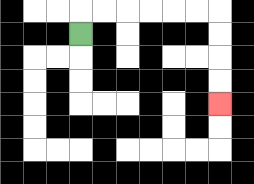{'start': '[3, 1]', 'end': '[9, 4]', 'path_directions': 'U,R,R,R,R,R,R,D,D,D,D', 'path_coordinates': '[[3, 1], [3, 0], [4, 0], [5, 0], [6, 0], [7, 0], [8, 0], [9, 0], [9, 1], [9, 2], [9, 3], [9, 4]]'}